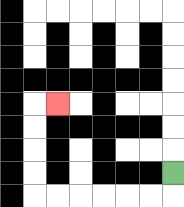{'start': '[7, 7]', 'end': '[2, 4]', 'path_directions': 'D,L,L,L,L,L,L,U,U,U,U,R', 'path_coordinates': '[[7, 7], [7, 8], [6, 8], [5, 8], [4, 8], [3, 8], [2, 8], [1, 8], [1, 7], [1, 6], [1, 5], [1, 4], [2, 4]]'}